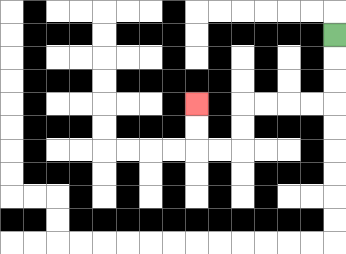{'start': '[14, 1]', 'end': '[8, 4]', 'path_directions': 'D,D,D,L,L,L,L,D,D,L,L,U,U', 'path_coordinates': '[[14, 1], [14, 2], [14, 3], [14, 4], [13, 4], [12, 4], [11, 4], [10, 4], [10, 5], [10, 6], [9, 6], [8, 6], [8, 5], [8, 4]]'}